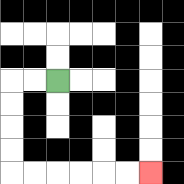{'start': '[2, 3]', 'end': '[6, 7]', 'path_directions': 'L,L,D,D,D,D,R,R,R,R,R,R', 'path_coordinates': '[[2, 3], [1, 3], [0, 3], [0, 4], [0, 5], [0, 6], [0, 7], [1, 7], [2, 7], [3, 7], [4, 7], [5, 7], [6, 7]]'}